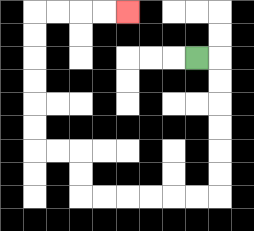{'start': '[8, 2]', 'end': '[5, 0]', 'path_directions': 'R,D,D,D,D,D,D,L,L,L,L,L,L,U,U,L,L,U,U,U,U,U,U,R,R,R,R', 'path_coordinates': '[[8, 2], [9, 2], [9, 3], [9, 4], [9, 5], [9, 6], [9, 7], [9, 8], [8, 8], [7, 8], [6, 8], [5, 8], [4, 8], [3, 8], [3, 7], [3, 6], [2, 6], [1, 6], [1, 5], [1, 4], [1, 3], [1, 2], [1, 1], [1, 0], [2, 0], [3, 0], [4, 0], [5, 0]]'}